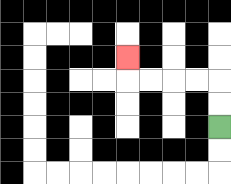{'start': '[9, 5]', 'end': '[5, 2]', 'path_directions': 'U,U,L,L,L,L,U', 'path_coordinates': '[[9, 5], [9, 4], [9, 3], [8, 3], [7, 3], [6, 3], [5, 3], [5, 2]]'}